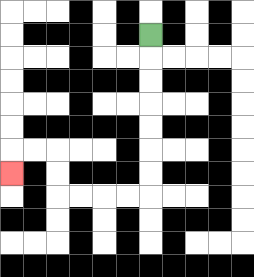{'start': '[6, 1]', 'end': '[0, 7]', 'path_directions': 'D,D,D,D,D,D,D,L,L,L,L,U,U,L,L,D', 'path_coordinates': '[[6, 1], [6, 2], [6, 3], [6, 4], [6, 5], [6, 6], [6, 7], [6, 8], [5, 8], [4, 8], [3, 8], [2, 8], [2, 7], [2, 6], [1, 6], [0, 6], [0, 7]]'}